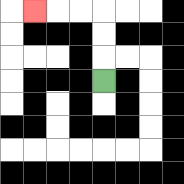{'start': '[4, 3]', 'end': '[1, 0]', 'path_directions': 'U,U,U,L,L,L', 'path_coordinates': '[[4, 3], [4, 2], [4, 1], [4, 0], [3, 0], [2, 0], [1, 0]]'}